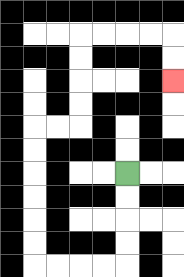{'start': '[5, 7]', 'end': '[7, 3]', 'path_directions': 'D,D,D,D,L,L,L,L,U,U,U,U,U,U,R,R,U,U,U,U,R,R,R,R,D,D', 'path_coordinates': '[[5, 7], [5, 8], [5, 9], [5, 10], [5, 11], [4, 11], [3, 11], [2, 11], [1, 11], [1, 10], [1, 9], [1, 8], [1, 7], [1, 6], [1, 5], [2, 5], [3, 5], [3, 4], [3, 3], [3, 2], [3, 1], [4, 1], [5, 1], [6, 1], [7, 1], [7, 2], [7, 3]]'}